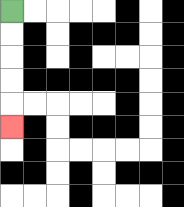{'start': '[0, 0]', 'end': '[0, 5]', 'path_directions': 'D,D,D,D,D', 'path_coordinates': '[[0, 0], [0, 1], [0, 2], [0, 3], [0, 4], [0, 5]]'}